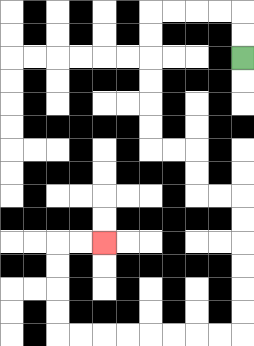{'start': '[10, 2]', 'end': '[4, 10]', 'path_directions': 'U,U,L,L,L,L,D,D,D,D,D,D,R,R,D,D,R,R,D,D,D,D,D,D,L,L,L,L,L,L,L,L,U,U,U,U,R,R', 'path_coordinates': '[[10, 2], [10, 1], [10, 0], [9, 0], [8, 0], [7, 0], [6, 0], [6, 1], [6, 2], [6, 3], [6, 4], [6, 5], [6, 6], [7, 6], [8, 6], [8, 7], [8, 8], [9, 8], [10, 8], [10, 9], [10, 10], [10, 11], [10, 12], [10, 13], [10, 14], [9, 14], [8, 14], [7, 14], [6, 14], [5, 14], [4, 14], [3, 14], [2, 14], [2, 13], [2, 12], [2, 11], [2, 10], [3, 10], [4, 10]]'}